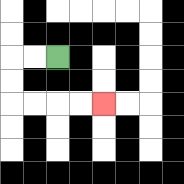{'start': '[2, 2]', 'end': '[4, 4]', 'path_directions': 'L,L,D,D,R,R,R,R', 'path_coordinates': '[[2, 2], [1, 2], [0, 2], [0, 3], [0, 4], [1, 4], [2, 4], [3, 4], [4, 4]]'}